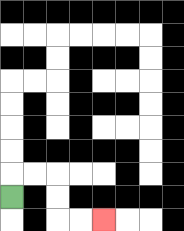{'start': '[0, 8]', 'end': '[4, 9]', 'path_directions': 'U,R,R,D,D,R,R', 'path_coordinates': '[[0, 8], [0, 7], [1, 7], [2, 7], [2, 8], [2, 9], [3, 9], [4, 9]]'}